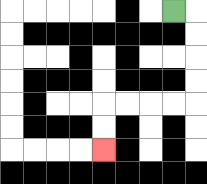{'start': '[7, 0]', 'end': '[4, 6]', 'path_directions': 'R,D,D,D,D,L,L,L,L,D,D', 'path_coordinates': '[[7, 0], [8, 0], [8, 1], [8, 2], [8, 3], [8, 4], [7, 4], [6, 4], [5, 4], [4, 4], [4, 5], [4, 6]]'}